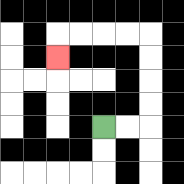{'start': '[4, 5]', 'end': '[2, 2]', 'path_directions': 'R,R,U,U,U,U,L,L,L,L,D', 'path_coordinates': '[[4, 5], [5, 5], [6, 5], [6, 4], [6, 3], [6, 2], [6, 1], [5, 1], [4, 1], [3, 1], [2, 1], [2, 2]]'}